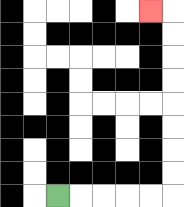{'start': '[2, 8]', 'end': '[6, 0]', 'path_directions': 'R,R,R,R,R,U,U,U,U,U,U,U,U,L', 'path_coordinates': '[[2, 8], [3, 8], [4, 8], [5, 8], [6, 8], [7, 8], [7, 7], [7, 6], [7, 5], [7, 4], [7, 3], [7, 2], [7, 1], [7, 0], [6, 0]]'}